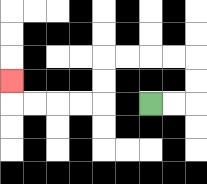{'start': '[6, 4]', 'end': '[0, 3]', 'path_directions': 'R,R,U,U,L,L,L,L,D,D,L,L,L,L,U', 'path_coordinates': '[[6, 4], [7, 4], [8, 4], [8, 3], [8, 2], [7, 2], [6, 2], [5, 2], [4, 2], [4, 3], [4, 4], [3, 4], [2, 4], [1, 4], [0, 4], [0, 3]]'}